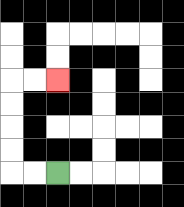{'start': '[2, 7]', 'end': '[2, 3]', 'path_directions': 'L,L,U,U,U,U,R,R', 'path_coordinates': '[[2, 7], [1, 7], [0, 7], [0, 6], [0, 5], [0, 4], [0, 3], [1, 3], [2, 3]]'}